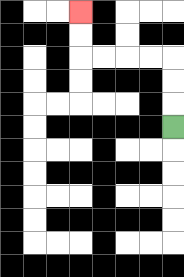{'start': '[7, 5]', 'end': '[3, 0]', 'path_directions': 'U,U,U,L,L,L,L,U,U', 'path_coordinates': '[[7, 5], [7, 4], [7, 3], [7, 2], [6, 2], [5, 2], [4, 2], [3, 2], [3, 1], [3, 0]]'}